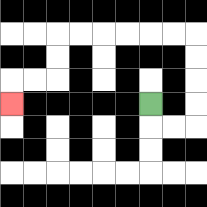{'start': '[6, 4]', 'end': '[0, 4]', 'path_directions': 'D,R,R,U,U,U,U,L,L,L,L,L,L,D,D,L,L,D', 'path_coordinates': '[[6, 4], [6, 5], [7, 5], [8, 5], [8, 4], [8, 3], [8, 2], [8, 1], [7, 1], [6, 1], [5, 1], [4, 1], [3, 1], [2, 1], [2, 2], [2, 3], [1, 3], [0, 3], [0, 4]]'}